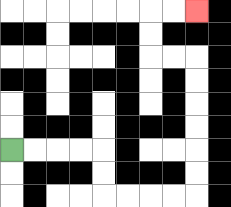{'start': '[0, 6]', 'end': '[8, 0]', 'path_directions': 'R,R,R,R,D,D,R,R,R,R,U,U,U,U,U,U,L,L,U,U,R,R', 'path_coordinates': '[[0, 6], [1, 6], [2, 6], [3, 6], [4, 6], [4, 7], [4, 8], [5, 8], [6, 8], [7, 8], [8, 8], [8, 7], [8, 6], [8, 5], [8, 4], [8, 3], [8, 2], [7, 2], [6, 2], [6, 1], [6, 0], [7, 0], [8, 0]]'}